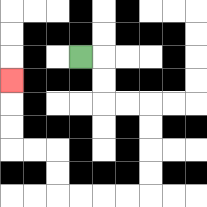{'start': '[3, 2]', 'end': '[0, 3]', 'path_directions': 'R,D,D,R,R,D,D,D,D,L,L,L,L,U,U,L,L,U,U,U', 'path_coordinates': '[[3, 2], [4, 2], [4, 3], [4, 4], [5, 4], [6, 4], [6, 5], [6, 6], [6, 7], [6, 8], [5, 8], [4, 8], [3, 8], [2, 8], [2, 7], [2, 6], [1, 6], [0, 6], [0, 5], [0, 4], [0, 3]]'}